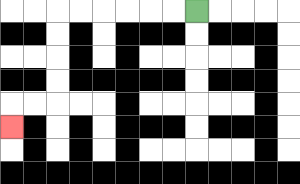{'start': '[8, 0]', 'end': '[0, 5]', 'path_directions': 'L,L,L,L,L,L,D,D,D,D,L,L,D', 'path_coordinates': '[[8, 0], [7, 0], [6, 0], [5, 0], [4, 0], [3, 0], [2, 0], [2, 1], [2, 2], [2, 3], [2, 4], [1, 4], [0, 4], [0, 5]]'}